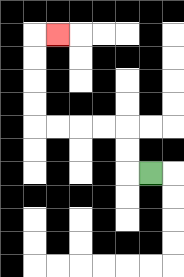{'start': '[6, 7]', 'end': '[2, 1]', 'path_directions': 'L,U,U,L,L,L,L,U,U,U,U,R', 'path_coordinates': '[[6, 7], [5, 7], [5, 6], [5, 5], [4, 5], [3, 5], [2, 5], [1, 5], [1, 4], [1, 3], [1, 2], [1, 1], [2, 1]]'}